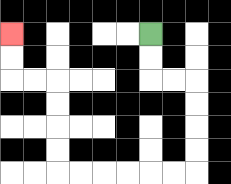{'start': '[6, 1]', 'end': '[0, 1]', 'path_directions': 'D,D,R,R,D,D,D,D,L,L,L,L,L,L,U,U,U,U,L,L,U,U', 'path_coordinates': '[[6, 1], [6, 2], [6, 3], [7, 3], [8, 3], [8, 4], [8, 5], [8, 6], [8, 7], [7, 7], [6, 7], [5, 7], [4, 7], [3, 7], [2, 7], [2, 6], [2, 5], [2, 4], [2, 3], [1, 3], [0, 3], [0, 2], [0, 1]]'}